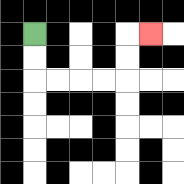{'start': '[1, 1]', 'end': '[6, 1]', 'path_directions': 'D,D,R,R,R,R,U,U,R', 'path_coordinates': '[[1, 1], [1, 2], [1, 3], [2, 3], [3, 3], [4, 3], [5, 3], [5, 2], [5, 1], [6, 1]]'}